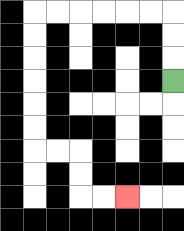{'start': '[7, 3]', 'end': '[5, 8]', 'path_directions': 'U,U,U,L,L,L,L,L,L,D,D,D,D,D,D,R,R,D,D,R,R', 'path_coordinates': '[[7, 3], [7, 2], [7, 1], [7, 0], [6, 0], [5, 0], [4, 0], [3, 0], [2, 0], [1, 0], [1, 1], [1, 2], [1, 3], [1, 4], [1, 5], [1, 6], [2, 6], [3, 6], [3, 7], [3, 8], [4, 8], [5, 8]]'}